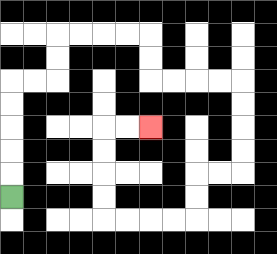{'start': '[0, 8]', 'end': '[6, 5]', 'path_directions': 'U,U,U,U,U,R,R,U,U,R,R,R,R,D,D,R,R,R,R,D,D,D,D,L,L,D,D,L,L,L,L,U,U,U,U,R,R', 'path_coordinates': '[[0, 8], [0, 7], [0, 6], [0, 5], [0, 4], [0, 3], [1, 3], [2, 3], [2, 2], [2, 1], [3, 1], [4, 1], [5, 1], [6, 1], [6, 2], [6, 3], [7, 3], [8, 3], [9, 3], [10, 3], [10, 4], [10, 5], [10, 6], [10, 7], [9, 7], [8, 7], [8, 8], [8, 9], [7, 9], [6, 9], [5, 9], [4, 9], [4, 8], [4, 7], [4, 6], [4, 5], [5, 5], [6, 5]]'}